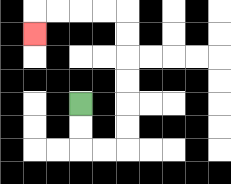{'start': '[3, 4]', 'end': '[1, 1]', 'path_directions': 'D,D,R,R,U,U,U,U,U,U,L,L,L,L,D', 'path_coordinates': '[[3, 4], [3, 5], [3, 6], [4, 6], [5, 6], [5, 5], [5, 4], [5, 3], [5, 2], [5, 1], [5, 0], [4, 0], [3, 0], [2, 0], [1, 0], [1, 1]]'}